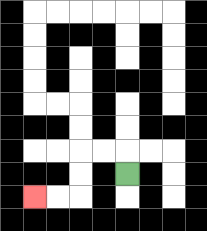{'start': '[5, 7]', 'end': '[1, 8]', 'path_directions': 'U,L,L,D,D,L,L', 'path_coordinates': '[[5, 7], [5, 6], [4, 6], [3, 6], [3, 7], [3, 8], [2, 8], [1, 8]]'}